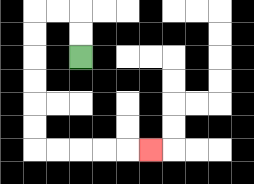{'start': '[3, 2]', 'end': '[6, 6]', 'path_directions': 'U,U,L,L,D,D,D,D,D,D,R,R,R,R,R', 'path_coordinates': '[[3, 2], [3, 1], [3, 0], [2, 0], [1, 0], [1, 1], [1, 2], [1, 3], [1, 4], [1, 5], [1, 6], [2, 6], [3, 6], [4, 6], [5, 6], [6, 6]]'}